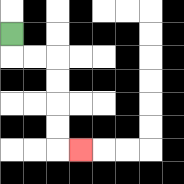{'start': '[0, 1]', 'end': '[3, 6]', 'path_directions': 'D,R,R,D,D,D,D,R', 'path_coordinates': '[[0, 1], [0, 2], [1, 2], [2, 2], [2, 3], [2, 4], [2, 5], [2, 6], [3, 6]]'}